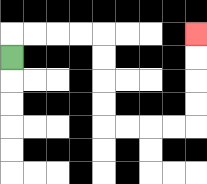{'start': '[0, 2]', 'end': '[8, 1]', 'path_directions': 'U,R,R,R,R,D,D,D,D,R,R,R,R,U,U,U,U', 'path_coordinates': '[[0, 2], [0, 1], [1, 1], [2, 1], [3, 1], [4, 1], [4, 2], [4, 3], [4, 4], [4, 5], [5, 5], [6, 5], [7, 5], [8, 5], [8, 4], [8, 3], [8, 2], [8, 1]]'}